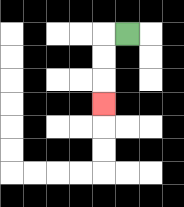{'start': '[5, 1]', 'end': '[4, 4]', 'path_directions': 'L,D,D,D', 'path_coordinates': '[[5, 1], [4, 1], [4, 2], [4, 3], [4, 4]]'}